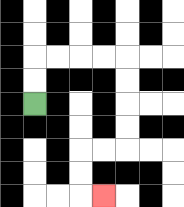{'start': '[1, 4]', 'end': '[4, 8]', 'path_directions': 'U,U,R,R,R,R,D,D,D,D,L,L,D,D,R', 'path_coordinates': '[[1, 4], [1, 3], [1, 2], [2, 2], [3, 2], [4, 2], [5, 2], [5, 3], [5, 4], [5, 5], [5, 6], [4, 6], [3, 6], [3, 7], [3, 8], [4, 8]]'}